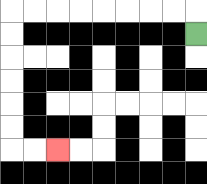{'start': '[8, 1]', 'end': '[2, 6]', 'path_directions': 'U,L,L,L,L,L,L,L,L,D,D,D,D,D,D,R,R', 'path_coordinates': '[[8, 1], [8, 0], [7, 0], [6, 0], [5, 0], [4, 0], [3, 0], [2, 0], [1, 0], [0, 0], [0, 1], [0, 2], [0, 3], [0, 4], [0, 5], [0, 6], [1, 6], [2, 6]]'}